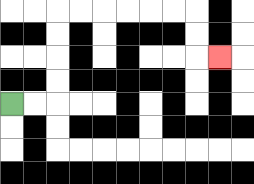{'start': '[0, 4]', 'end': '[9, 2]', 'path_directions': 'R,R,U,U,U,U,R,R,R,R,R,R,D,D,R', 'path_coordinates': '[[0, 4], [1, 4], [2, 4], [2, 3], [2, 2], [2, 1], [2, 0], [3, 0], [4, 0], [5, 0], [6, 0], [7, 0], [8, 0], [8, 1], [8, 2], [9, 2]]'}